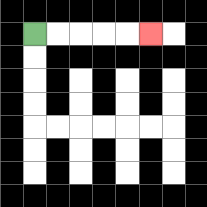{'start': '[1, 1]', 'end': '[6, 1]', 'path_directions': 'R,R,R,R,R', 'path_coordinates': '[[1, 1], [2, 1], [3, 1], [4, 1], [5, 1], [6, 1]]'}